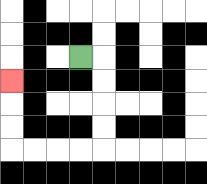{'start': '[3, 2]', 'end': '[0, 3]', 'path_directions': 'R,D,D,D,D,L,L,L,L,U,U,U', 'path_coordinates': '[[3, 2], [4, 2], [4, 3], [4, 4], [4, 5], [4, 6], [3, 6], [2, 6], [1, 6], [0, 6], [0, 5], [0, 4], [0, 3]]'}